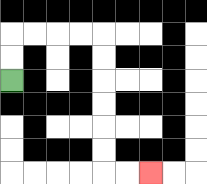{'start': '[0, 3]', 'end': '[6, 7]', 'path_directions': 'U,U,R,R,R,R,D,D,D,D,D,D,R,R', 'path_coordinates': '[[0, 3], [0, 2], [0, 1], [1, 1], [2, 1], [3, 1], [4, 1], [4, 2], [4, 3], [4, 4], [4, 5], [4, 6], [4, 7], [5, 7], [6, 7]]'}